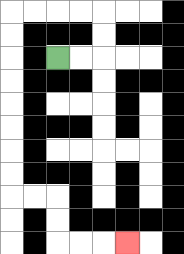{'start': '[2, 2]', 'end': '[5, 10]', 'path_directions': 'R,R,U,U,L,L,L,L,D,D,D,D,D,D,D,D,R,R,D,D,R,R,R', 'path_coordinates': '[[2, 2], [3, 2], [4, 2], [4, 1], [4, 0], [3, 0], [2, 0], [1, 0], [0, 0], [0, 1], [0, 2], [0, 3], [0, 4], [0, 5], [0, 6], [0, 7], [0, 8], [1, 8], [2, 8], [2, 9], [2, 10], [3, 10], [4, 10], [5, 10]]'}